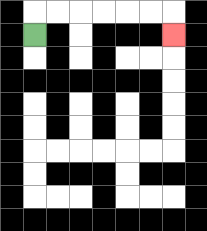{'start': '[1, 1]', 'end': '[7, 1]', 'path_directions': 'U,R,R,R,R,R,R,D', 'path_coordinates': '[[1, 1], [1, 0], [2, 0], [3, 0], [4, 0], [5, 0], [6, 0], [7, 0], [7, 1]]'}